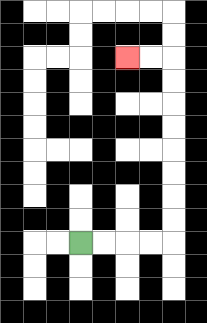{'start': '[3, 10]', 'end': '[5, 2]', 'path_directions': 'R,R,R,R,U,U,U,U,U,U,U,U,L,L', 'path_coordinates': '[[3, 10], [4, 10], [5, 10], [6, 10], [7, 10], [7, 9], [7, 8], [7, 7], [7, 6], [7, 5], [7, 4], [7, 3], [7, 2], [6, 2], [5, 2]]'}